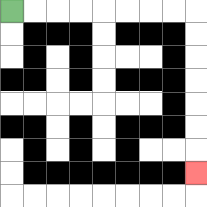{'start': '[0, 0]', 'end': '[8, 7]', 'path_directions': 'R,R,R,R,R,R,R,R,D,D,D,D,D,D,D', 'path_coordinates': '[[0, 0], [1, 0], [2, 0], [3, 0], [4, 0], [5, 0], [6, 0], [7, 0], [8, 0], [8, 1], [8, 2], [8, 3], [8, 4], [8, 5], [8, 6], [8, 7]]'}